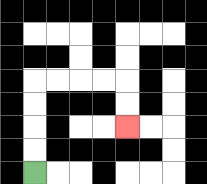{'start': '[1, 7]', 'end': '[5, 5]', 'path_directions': 'U,U,U,U,R,R,R,R,D,D', 'path_coordinates': '[[1, 7], [1, 6], [1, 5], [1, 4], [1, 3], [2, 3], [3, 3], [4, 3], [5, 3], [5, 4], [5, 5]]'}